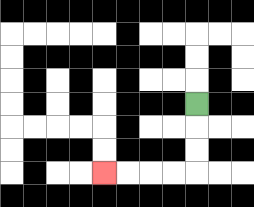{'start': '[8, 4]', 'end': '[4, 7]', 'path_directions': 'D,D,D,L,L,L,L', 'path_coordinates': '[[8, 4], [8, 5], [8, 6], [8, 7], [7, 7], [6, 7], [5, 7], [4, 7]]'}